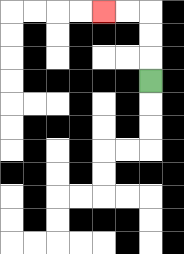{'start': '[6, 3]', 'end': '[4, 0]', 'path_directions': 'U,U,U,L,L', 'path_coordinates': '[[6, 3], [6, 2], [6, 1], [6, 0], [5, 0], [4, 0]]'}